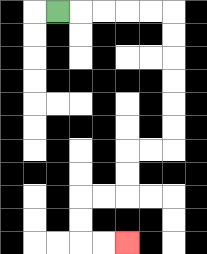{'start': '[2, 0]', 'end': '[5, 10]', 'path_directions': 'R,R,R,R,R,D,D,D,D,D,D,L,L,D,D,L,L,D,D,R,R', 'path_coordinates': '[[2, 0], [3, 0], [4, 0], [5, 0], [6, 0], [7, 0], [7, 1], [7, 2], [7, 3], [7, 4], [7, 5], [7, 6], [6, 6], [5, 6], [5, 7], [5, 8], [4, 8], [3, 8], [3, 9], [3, 10], [4, 10], [5, 10]]'}